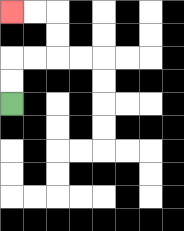{'start': '[0, 4]', 'end': '[0, 0]', 'path_directions': 'U,U,R,R,U,U,L,L', 'path_coordinates': '[[0, 4], [0, 3], [0, 2], [1, 2], [2, 2], [2, 1], [2, 0], [1, 0], [0, 0]]'}